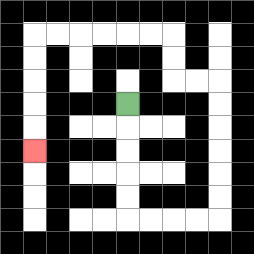{'start': '[5, 4]', 'end': '[1, 6]', 'path_directions': 'D,D,D,D,D,R,R,R,R,U,U,U,U,U,U,L,L,U,U,L,L,L,L,L,L,D,D,D,D,D', 'path_coordinates': '[[5, 4], [5, 5], [5, 6], [5, 7], [5, 8], [5, 9], [6, 9], [7, 9], [8, 9], [9, 9], [9, 8], [9, 7], [9, 6], [9, 5], [9, 4], [9, 3], [8, 3], [7, 3], [7, 2], [7, 1], [6, 1], [5, 1], [4, 1], [3, 1], [2, 1], [1, 1], [1, 2], [1, 3], [1, 4], [1, 5], [1, 6]]'}